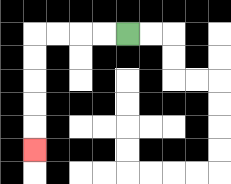{'start': '[5, 1]', 'end': '[1, 6]', 'path_directions': 'L,L,L,L,D,D,D,D,D', 'path_coordinates': '[[5, 1], [4, 1], [3, 1], [2, 1], [1, 1], [1, 2], [1, 3], [1, 4], [1, 5], [1, 6]]'}